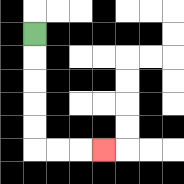{'start': '[1, 1]', 'end': '[4, 6]', 'path_directions': 'D,D,D,D,D,R,R,R', 'path_coordinates': '[[1, 1], [1, 2], [1, 3], [1, 4], [1, 5], [1, 6], [2, 6], [3, 6], [4, 6]]'}